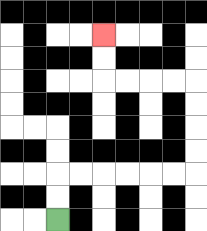{'start': '[2, 9]', 'end': '[4, 1]', 'path_directions': 'U,U,R,R,R,R,R,R,U,U,U,U,L,L,L,L,U,U', 'path_coordinates': '[[2, 9], [2, 8], [2, 7], [3, 7], [4, 7], [5, 7], [6, 7], [7, 7], [8, 7], [8, 6], [8, 5], [8, 4], [8, 3], [7, 3], [6, 3], [5, 3], [4, 3], [4, 2], [4, 1]]'}